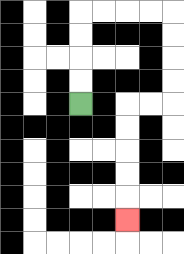{'start': '[3, 4]', 'end': '[5, 9]', 'path_directions': 'U,U,U,U,R,R,R,R,D,D,D,D,L,L,D,D,D,D,D', 'path_coordinates': '[[3, 4], [3, 3], [3, 2], [3, 1], [3, 0], [4, 0], [5, 0], [6, 0], [7, 0], [7, 1], [7, 2], [7, 3], [7, 4], [6, 4], [5, 4], [5, 5], [5, 6], [5, 7], [5, 8], [5, 9]]'}